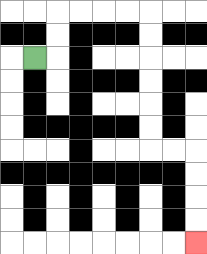{'start': '[1, 2]', 'end': '[8, 10]', 'path_directions': 'R,U,U,R,R,R,R,D,D,D,D,D,D,R,R,D,D,D,D', 'path_coordinates': '[[1, 2], [2, 2], [2, 1], [2, 0], [3, 0], [4, 0], [5, 0], [6, 0], [6, 1], [6, 2], [6, 3], [6, 4], [6, 5], [6, 6], [7, 6], [8, 6], [8, 7], [8, 8], [8, 9], [8, 10]]'}